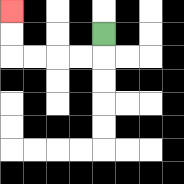{'start': '[4, 1]', 'end': '[0, 0]', 'path_directions': 'D,L,L,L,L,U,U', 'path_coordinates': '[[4, 1], [4, 2], [3, 2], [2, 2], [1, 2], [0, 2], [0, 1], [0, 0]]'}